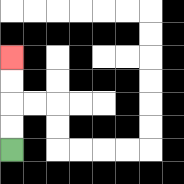{'start': '[0, 6]', 'end': '[0, 2]', 'path_directions': 'U,U,U,U', 'path_coordinates': '[[0, 6], [0, 5], [0, 4], [0, 3], [0, 2]]'}